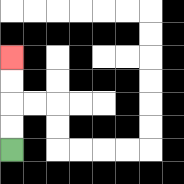{'start': '[0, 6]', 'end': '[0, 2]', 'path_directions': 'U,U,U,U', 'path_coordinates': '[[0, 6], [0, 5], [0, 4], [0, 3], [0, 2]]'}